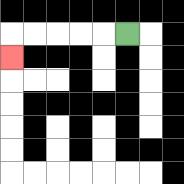{'start': '[5, 1]', 'end': '[0, 2]', 'path_directions': 'L,L,L,L,L,D', 'path_coordinates': '[[5, 1], [4, 1], [3, 1], [2, 1], [1, 1], [0, 1], [0, 2]]'}